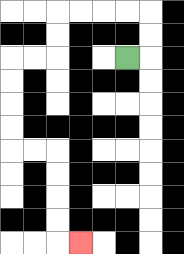{'start': '[5, 2]', 'end': '[3, 10]', 'path_directions': 'R,U,U,L,L,L,L,D,D,L,L,D,D,D,D,R,R,D,D,D,D,R', 'path_coordinates': '[[5, 2], [6, 2], [6, 1], [6, 0], [5, 0], [4, 0], [3, 0], [2, 0], [2, 1], [2, 2], [1, 2], [0, 2], [0, 3], [0, 4], [0, 5], [0, 6], [1, 6], [2, 6], [2, 7], [2, 8], [2, 9], [2, 10], [3, 10]]'}